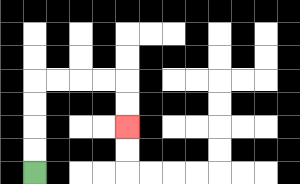{'start': '[1, 7]', 'end': '[5, 5]', 'path_directions': 'U,U,U,U,R,R,R,R,D,D', 'path_coordinates': '[[1, 7], [1, 6], [1, 5], [1, 4], [1, 3], [2, 3], [3, 3], [4, 3], [5, 3], [5, 4], [5, 5]]'}